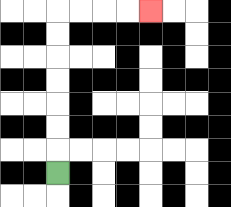{'start': '[2, 7]', 'end': '[6, 0]', 'path_directions': 'U,U,U,U,U,U,U,R,R,R,R', 'path_coordinates': '[[2, 7], [2, 6], [2, 5], [2, 4], [2, 3], [2, 2], [2, 1], [2, 0], [3, 0], [4, 0], [5, 0], [6, 0]]'}